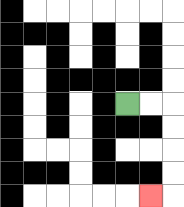{'start': '[5, 4]', 'end': '[6, 8]', 'path_directions': 'R,R,D,D,D,D,L', 'path_coordinates': '[[5, 4], [6, 4], [7, 4], [7, 5], [7, 6], [7, 7], [7, 8], [6, 8]]'}